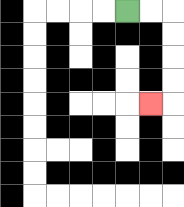{'start': '[5, 0]', 'end': '[6, 4]', 'path_directions': 'R,R,D,D,D,D,L', 'path_coordinates': '[[5, 0], [6, 0], [7, 0], [7, 1], [7, 2], [7, 3], [7, 4], [6, 4]]'}